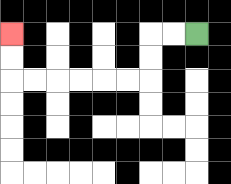{'start': '[8, 1]', 'end': '[0, 1]', 'path_directions': 'L,L,D,D,L,L,L,L,L,L,U,U', 'path_coordinates': '[[8, 1], [7, 1], [6, 1], [6, 2], [6, 3], [5, 3], [4, 3], [3, 3], [2, 3], [1, 3], [0, 3], [0, 2], [0, 1]]'}